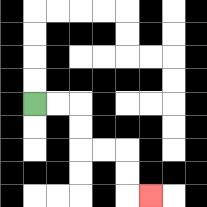{'start': '[1, 4]', 'end': '[6, 8]', 'path_directions': 'R,R,D,D,R,R,D,D,R', 'path_coordinates': '[[1, 4], [2, 4], [3, 4], [3, 5], [3, 6], [4, 6], [5, 6], [5, 7], [5, 8], [6, 8]]'}